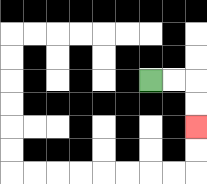{'start': '[6, 3]', 'end': '[8, 5]', 'path_directions': 'R,R,D,D', 'path_coordinates': '[[6, 3], [7, 3], [8, 3], [8, 4], [8, 5]]'}